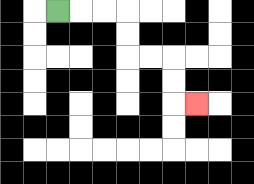{'start': '[2, 0]', 'end': '[8, 4]', 'path_directions': 'R,R,R,D,D,R,R,D,D,R', 'path_coordinates': '[[2, 0], [3, 0], [4, 0], [5, 0], [5, 1], [5, 2], [6, 2], [7, 2], [7, 3], [7, 4], [8, 4]]'}